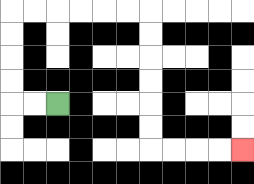{'start': '[2, 4]', 'end': '[10, 6]', 'path_directions': 'L,L,U,U,U,U,R,R,R,R,R,R,D,D,D,D,D,D,R,R,R,R', 'path_coordinates': '[[2, 4], [1, 4], [0, 4], [0, 3], [0, 2], [0, 1], [0, 0], [1, 0], [2, 0], [3, 0], [4, 0], [5, 0], [6, 0], [6, 1], [6, 2], [6, 3], [6, 4], [6, 5], [6, 6], [7, 6], [8, 6], [9, 6], [10, 6]]'}